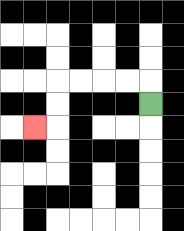{'start': '[6, 4]', 'end': '[1, 5]', 'path_directions': 'U,L,L,L,L,D,D,L', 'path_coordinates': '[[6, 4], [6, 3], [5, 3], [4, 3], [3, 3], [2, 3], [2, 4], [2, 5], [1, 5]]'}